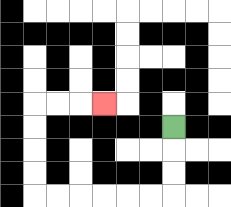{'start': '[7, 5]', 'end': '[4, 4]', 'path_directions': 'D,D,D,L,L,L,L,L,L,U,U,U,U,R,R,R', 'path_coordinates': '[[7, 5], [7, 6], [7, 7], [7, 8], [6, 8], [5, 8], [4, 8], [3, 8], [2, 8], [1, 8], [1, 7], [1, 6], [1, 5], [1, 4], [2, 4], [3, 4], [4, 4]]'}